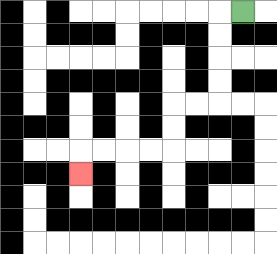{'start': '[10, 0]', 'end': '[3, 7]', 'path_directions': 'L,D,D,D,D,L,L,D,D,L,L,L,L,D', 'path_coordinates': '[[10, 0], [9, 0], [9, 1], [9, 2], [9, 3], [9, 4], [8, 4], [7, 4], [7, 5], [7, 6], [6, 6], [5, 6], [4, 6], [3, 6], [3, 7]]'}